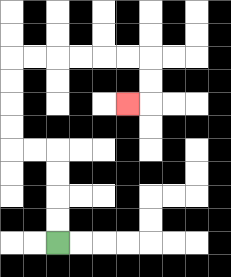{'start': '[2, 10]', 'end': '[5, 4]', 'path_directions': 'U,U,U,U,L,L,U,U,U,U,R,R,R,R,R,R,D,D,L', 'path_coordinates': '[[2, 10], [2, 9], [2, 8], [2, 7], [2, 6], [1, 6], [0, 6], [0, 5], [0, 4], [0, 3], [0, 2], [1, 2], [2, 2], [3, 2], [4, 2], [5, 2], [6, 2], [6, 3], [6, 4], [5, 4]]'}